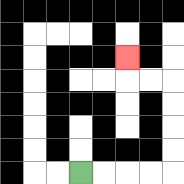{'start': '[3, 7]', 'end': '[5, 2]', 'path_directions': 'R,R,R,R,U,U,U,U,L,L,U', 'path_coordinates': '[[3, 7], [4, 7], [5, 7], [6, 7], [7, 7], [7, 6], [7, 5], [7, 4], [7, 3], [6, 3], [5, 3], [5, 2]]'}